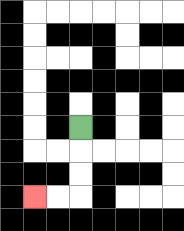{'start': '[3, 5]', 'end': '[1, 8]', 'path_directions': 'D,D,D,L,L', 'path_coordinates': '[[3, 5], [3, 6], [3, 7], [3, 8], [2, 8], [1, 8]]'}